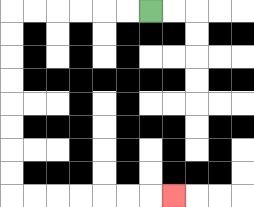{'start': '[6, 0]', 'end': '[7, 8]', 'path_directions': 'L,L,L,L,L,L,D,D,D,D,D,D,D,D,R,R,R,R,R,R,R', 'path_coordinates': '[[6, 0], [5, 0], [4, 0], [3, 0], [2, 0], [1, 0], [0, 0], [0, 1], [0, 2], [0, 3], [0, 4], [0, 5], [0, 6], [0, 7], [0, 8], [1, 8], [2, 8], [3, 8], [4, 8], [5, 8], [6, 8], [7, 8]]'}